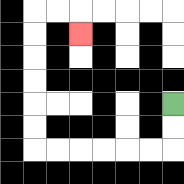{'start': '[7, 4]', 'end': '[3, 1]', 'path_directions': 'D,D,L,L,L,L,L,L,U,U,U,U,U,U,R,R,D', 'path_coordinates': '[[7, 4], [7, 5], [7, 6], [6, 6], [5, 6], [4, 6], [3, 6], [2, 6], [1, 6], [1, 5], [1, 4], [1, 3], [1, 2], [1, 1], [1, 0], [2, 0], [3, 0], [3, 1]]'}